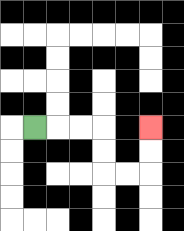{'start': '[1, 5]', 'end': '[6, 5]', 'path_directions': 'R,R,R,D,D,R,R,U,U', 'path_coordinates': '[[1, 5], [2, 5], [3, 5], [4, 5], [4, 6], [4, 7], [5, 7], [6, 7], [6, 6], [6, 5]]'}